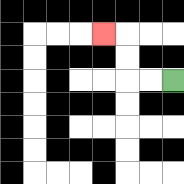{'start': '[7, 3]', 'end': '[4, 1]', 'path_directions': 'L,L,U,U,L', 'path_coordinates': '[[7, 3], [6, 3], [5, 3], [5, 2], [5, 1], [4, 1]]'}